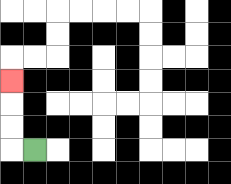{'start': '[1, 6]', 'end': '[0, 3]', 'path_directions': 'L,U,U,U', 'path_coordinates': '[[1, 6], [0, 6], [0, 5], [0, 4], [0, 3]]'}